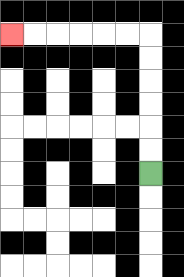{'start': '[6, 7]', 'end': '[0, 1]', 'path_directions': 'U,U,U,U,U,U,L,L,L,L,L,L', 'path_coordinates': '[[6, 7], [6, 6], [6, 5], [6, 4], [6, 3], [6, 2], [6, 1], [5, 1], [4, 1], [3, 1], [2, 1], [1, 1], [0, 1]]'}